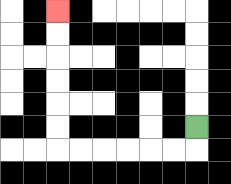{'start': '[8, 5]', 'end': '[2, 0]', 'path_directions': 'D,L,L,L,L,L,L,U,U,U,U,U,U', 'path_coordinates': '[[8, 5], [8, 6], [7, 6], [6, 6], [5, 6], [4, 6], [3, 6], [2, 6], [2, 5], [2, 4], [2, 3], [2, 2], [2, 1], [2, 0]]'}